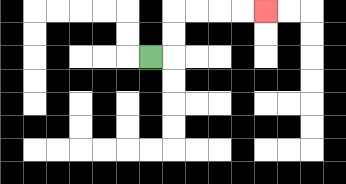{'start': '[6, 2]', 'end': '[11, 0]', 'path_directions': 'R,U,U,R,R,R,R', 'path_coordinates': '[[6, 2], [7, 2], [7, 1], [7, 0], [8, 0], [9, 0], [10, 0], [11, 0]]'}